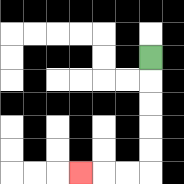{'start': '[6, 2]', 'end': '[3, 7]', 'path_directions': 'D,D,D,D,D,L,L,L', 'path_coordinates': '[[6, 2], [6, 3], [6, 4], [6, 5], [6, 6], [6, 7], [5, 7], [4, 7], [3, 7]]'}